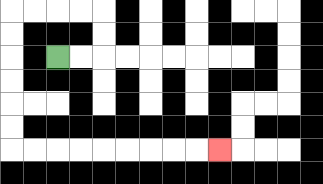{'start': '[2, 2]', 'end': '[9, 6]', 'path_directions': 'R,R,U,U,L,L,L,L,D,D,D,D,D,D,R,R,R,R,R,R,R,R,R', 'path_coordinates': '[[2, 2], [3, 2], [4, 2], [4, 1], [4, 0], [3, 0], [2, 0], [1, 0], [0, 0], [0, 1], [0, 2], [0, 3], [0, 4], [0, 5], [0, 6], [1, 6], [2, 6], [3, 6], [4, 6], [5, 6], [6, 6], [7, 6], [8, 6], [9, 6]]'}